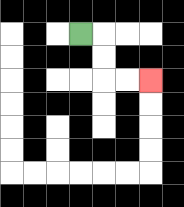{'start': '[3, 1]', 'end': '[6, 3]', 'path_directions': 'R,D,D,R,R', 'path_coordinates': '[[3, 1], [4, 1], [4, 2], [4, 3], [5, 3], [6, 3]]'}